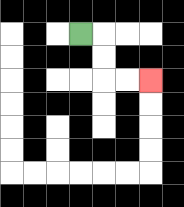{'start': '[3, 1]', 'end': '[6, 3]', 'path_directions': 'R,D,D,R,R', 'path_coordinates': '[[3, 1], [4, 1], [4, 2], [4, 3], [5, 3], [6, 3]]'}